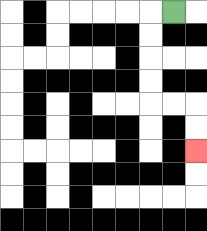{'start': '[7, 0]', 'end': '[8, 6]', 'path_directions': 'L,D,D,D,D,R,R,D,D', 'path_coordinates': '[[7, 0], [6, 0], [6, 1], [6, 2], [6, 3], [6, 4], [7, 4], [8, 4], [8, 5], [8, 6]]'}